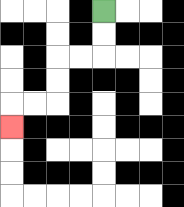{'start': '[4, 0]', 'end': '[0, 5]', 'path_directions': 'D,D,L,L,D,D,L,L,D', 'path_coordinates': '[[4, 0], [4, 1], [4, 2], [3, 2], [2, 2], [2, 3], [2, 4], [1, 4], [0, 4], [0, 5]]'}